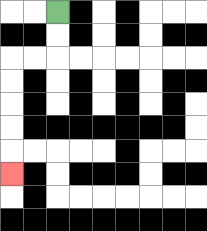{'start': '[2, 0]', 'end': '[0, 7]', 'path_directions': 'D,D,L,L,D,D,D,D,D', 'path_coordinates': '[[2, 0], [2, 1], [2, 2], [1, 2], [0, 2], [0, 3], [0, 4], [0, 5], [0, 6], [0, 7]]'}